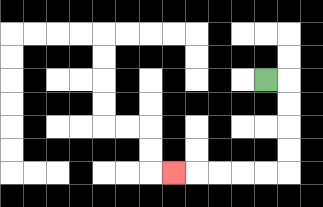{'start': '[11, 3]', 'end': '[7, 7]', 'path_directions': 'R,D,D,D,D,L,L,L,L,L', 'path_coordinates': '[[11, 3], [12, 3], [12, 4], [12, 5], [12, 6], [12, 7], [11, 7], [10, 7], [9, 7], [8, 7], [7, 7]]'}